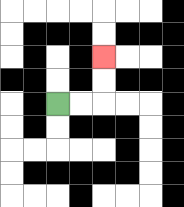{'start': '[2, 4]', 'end': '[4, 2]', 'path_directions': 'R,R,U,U', 'path_coordinates': '[[2, 4], [3, 4], [4, 4], [4, 3], [4, 2]]'}